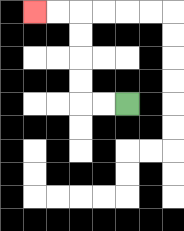{'start': '[5, 4]', 'end': '[1, 0]', 'path_directions': 'L,L,U,U,U,U,L,L', 'path_coordinates': '[[5, 4], [4, 4], [3, 4], [3, 3], [3, 2], [3, 1], [3, 0], [2, 0], [1, 0]]'}